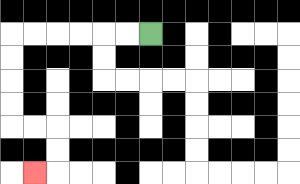{'start': '[6, 1]', 'end': '[1, 7]', 'path_directions': 'L,L,L,L,L,L,D,D,D,D,R,R,D,D,L', 'path_coordinates': '[[6, 1], [5, 1], [4, 1], [3, 1], [2, 1], [1, 1], [0, 1], [0, 2], [0, 3], [0, 4], [0, 5], [1, 5], [2, 5], [2, 6], [2, 7], [1, 7]]'}